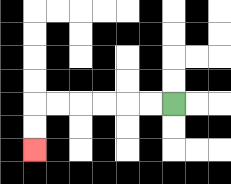{'start': '[7, 4]', 'end': '[1, 6]', 'path_directions': 'L,L,L,L,L,L,D,D', 'path_coordinates': '[[7, 4], [6, 4], [5, 4], [4, 4], [3, 4], [2, 4], [1, 4], [1, 5], [1, 6]]'}